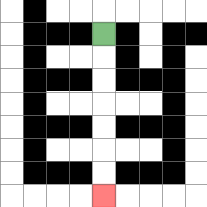{'start': '[4, 1]', 'end': '[4, 8]', 'path_directions': 'D,D,D,D,D,D,D', 'path_coordinates': '[[4, 1], [4, 2], [4, 3], [4, 4], [4, 5], [4, 6], [4, 7], [4, 8]]'}